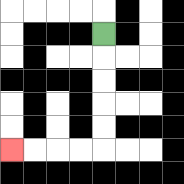{'start': '[4, 1]', 'end': '[0, 6]', 'path_directions': 'D,D,D,D,D,L,L,L,L', 'path_coordinates': '[[4, 1], [4, 2], [4, 3], [4, 4], [4, 5], [4, 6], [3, 6], [2, 6], [1, 6], [0, 6]]'}